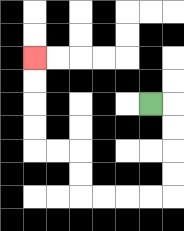{'start': '[6, 4]', 'end': '[1, 2]', 'path_directions': 'R,D,D,D,D,L,L,L,L,U,U,L,L,U,U,U,U', 'path_coordinates': '[[6, 4], [7, 4], [7, 5], [7, 6], [7, 7], [7, 8], [6, 8], [5, 8], [4, 8], [3, 8], [3, 7], [3, 6], [2, 6], [1, 6], [1, 5], [1, 4], [1, 3], [1, 2]]'}